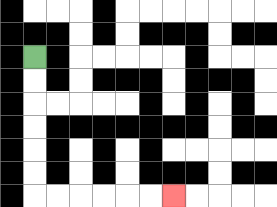{'start': '[1, 2]', 'end': '[7, 8]', 'path_directions': 'D,D,D,D,D,D,R,R,R,R,R,R', 'path_coordinates': '[[1, 2], [1, 3], [1, 4], [1, 5], [1, 6], [1, 7], [1, 8], [2, 8], [3, 8], [4, 8], [5, 8], [6, 8], [7, 8]]'}